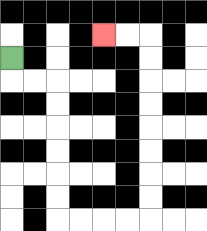{'start': '[0, 2]', 'end': '[4, 1]', 'path_directions': 'D,R,R,D,D,D,D,D,D,R,R,R,R,U,U,U,U,U,U,U,U,L,L', 'path_coordinates': '[[0, 2], [0, 3], [1, 3], [2, 3], [2, 4], [2, 5], [2, 6], [2, 7], [2, 8], [2, 9], [3, 9], [4, 9], [5, 9], [6, 9], [6, 8], [6, 7], [6, 6], [6, 5], [6, 4], [6, 3], [6, 2], [6, 1], [5, 1], [4, 1]]'}